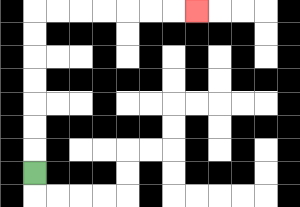{'start': '[1, 7]', 'end': '[8, 0]', 'path_directions': 'U,U,U,U,U,U,U,R,R,R,R,R,R,R', 'path_coordinates': '[[1, 7], [1, 6], [1, 5], [1, 4], [1, 3], [1, 2], [1, 1], [1, 0], [2, 0], [3, 0], [4, 0], [5, 0], [6, 0], [7, 0], [8, 0]]'}